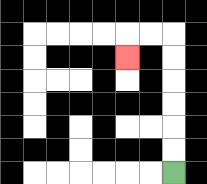{'start': '[7, 7]', 'end': '[5, 2]', 'path_directions': 'U,U,U,U,U,U,L,L,D', 'path_coordinates': '[[7, 7], [7, 6], [7, 5], [7, 4], [7, 3], [7, 2], [7, 1], [6, 1], [5, 1], [5, 2]]'}